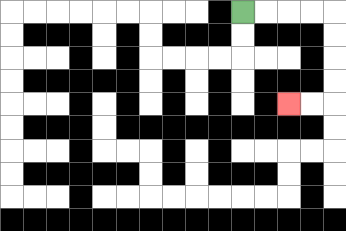{'start': '[10, 0]', 'end': '[12, 4]', 'path_directions': 'R,R,R,R,D,D,D,D,L,L', 'path_coordinates': '[[10, 0], [11, 0], [12, 0], [13, 0], [14, 0], [14, 1], [14, 2], [14, 3], [14, 4], [13, 4], [12, 4]]'}